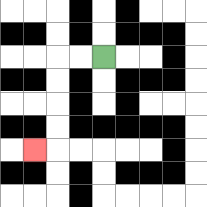{'start': '[4, 2]', 'end': '[1, 6]', 'path_directions': 'L,L,D,D,D,D,L', 'path_coordinates': '[[4, 2], [3, 2], [2, 2], [2, 3], [2, 4], [2, 5], [2, 6], [1, 6]]'}